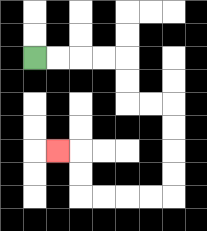{'start': '[1, 2]', 'end': '[2, 6]', 'path_directions': 'R,R,R,R,D,D,R,R,D,D,D,D,L,L,L,L,U,U,L', 'path_coordinates': '[[1, 2], [2, 2], [3, 2], [4, 2], [5, 2], [5, 3], [5, 4], [6, 4], [7, 4], [7, 5], [7, 6], [7, 7], [7, 8], [6, 8], [5, 8], [4, 8], [3, 8], [3, 7], [3, 6], [2, 6]]'}